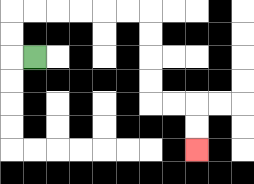{'start': '[1, 2]', 'end': '[8, 6]', 'path_directions': 'L,U,U,R,R,R,R,R,R,D,D,D,D,R,R,D,D', 'path_coordinates': '[[1, 2], [0, 2], [0, 1], [0, 0], [1, 0], [2, 0], [3, 0], [4, 0], [5, 0], [6, 0], [6, 1], [6, 2], [6, 3], [6, 4], [7, 4], [8, 4], [8, 5], [8, 6]]'}